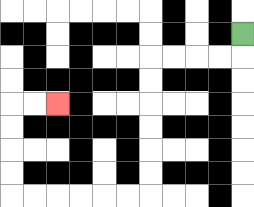{'start': '[10, 1]', 'end': '[2, 4]', 'path_directions': 'D,L,L,L,L,D,D,D,D,D,D,L,L,L,L,L,L,U,U,U,U,R,R', 'path_coordinates': '[[10, 1], [10, 2], [9, 2], [8, 2], [7, 2], [6, 2], [6, 3], [6, 4], [6, 5], [6, 6], [6, 7], [6, 8], [5, 8], [4, 8], [3, 8], [2, 8], [1, 8], [0, 8], [0, 7], [0, 6], [0, 5], [0, 4], [1, 4], [2, 4]]'}